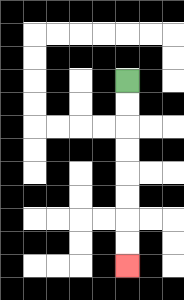{'start': '[5, 3]', 'end': '[5, 11]', 'path_directions': 'D,D,D,D,D,D,D,D', 'path_coordinates': '[[5, 3], [5, 4], [5, 5], [5, 6], [5, 7], [5, 8], [5, 9], [5, 10], [5, 11]]'}